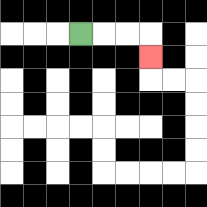{'start': '[3, 1]', 'end': '[6, 2]', 'path_directions': 'R,R,R,D', 'path_coordinates': '[[3, 1], [4, 1], [5, 1], [6, 1], [6, 2]]'}